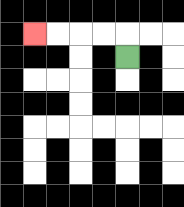{'start': '[5, 2]', 'end': '[1, 1]', 'path_directions': 'U,L,L,L,L', 'path_coordinates': '[[5, 2], [5, 1], [4, 1], [3, 1], [2, 1], [1, 1]]'}